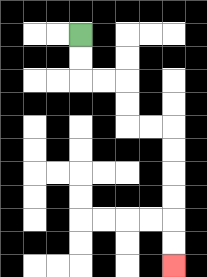{'start': '[3, 1]', 'end': '[7, 11]', 'path_directions': 'D,D,R,R,D,D,R,R,D,D,D,D,D,D', 'path_coordinates': '[[3, 1], [3, 2], [3, 3], [4, 3], [5, 3], [5, 4], [5, 5], [6, 5], [7, 5], [7, 6], [7, 7], [7, 8], [7, 9], [7, 10], [7, 11]]'}